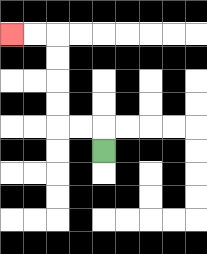{'start': '[4, 6]', 'end': '[0, 1]', 'path_directions': 'U,L,L,U,U,U,U,L,L', 'path_coordinates': '[[4, 6], [4, 5], [3, 5], [2, 5], [2, 4], [2, 3], [2, 2], [2, 1], [1, 1], [0, 1]]'}